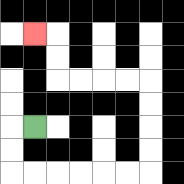{'start': '[1, 5]', 'end': '[1, 1]', 'path_directions': 'L,D,D,R,R,R,R,R,R,U,U,U,U,L,L,L,L,U,U,L', 'path_coordinates': '[[1, 5], [0, 5], [0, 6], [0, 7], [1, 7], [2, 7], [3, 7], [4, 7], [5, 7], [6, 7], [6, 6], [6, 5], [6, 4], [6, 3], [5, 3], [4, 3], [3, 3], [2, 3], [2, 2], [2, 1], [1, 1]]'}